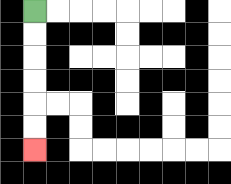{'start': '[1, 0]', 'end': '[1, 6]', 'path_directions': 'D,D,D,D,D,D', 'path_coordinates': '[[1, 0], [1, 1], [1, 2], [1, 3], [1, 4], [1, 5], [1, 6]]'}